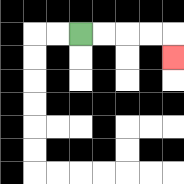{'start': '[3, 1]', 'end': '[7, 2]', 'path_directions': 'R,R,R,R,D', 'path_coordinates': '[[3, 1], [4, 1], [5, 1], [6, 1], [7, 1], [7, 2]]'}